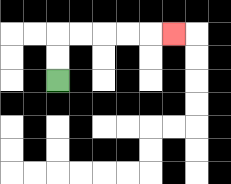{'start': '[2, 3]', 'end': '[7, 1]', 'path_directions': 'U,U,R,R,R,R,R', 'path_coordinates': '[[2, 3], [2, 2], [2, 1], [3, 1], [4, 1], [5, 1], [6, 1], [7, 1]]'}